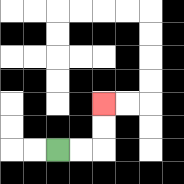{'start': '[2, 6]', 'end': '[4, 4]', 'path_directions': 'R,R,U,U', 'path_coordinates': '[[2, 6], [3, 6], [4, 6], [4, 5], [4, 4]]'}